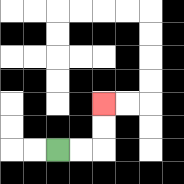{'start': '[2, 6]', 'end': '[4, 4]', 'path_directions': 'R,R,U,U', 'path_coordinates': '[[2, 6], [3, 6], [4, 6], [4, 5], [4, 4]]'}